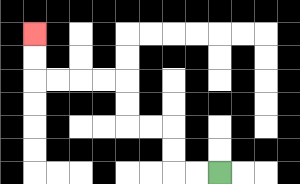{'start': '[9, 7]', 'end': '[1, 1]', 'path_directions': 'L,L,U,U,L,L,U,U,L,L,L,L,U,U', 'path_coordinates': '[[9, 7], [8, 7], [7, 7], [7, 6], [7, 5], [6, 5], [5, 5], [5, 4], [5, 3], [4, 3], [3, 3], [2, 3], [1, 3], [1, 2], [1, 1]]'}